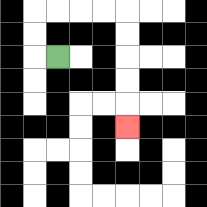{'start': '[2, 2]', 'end': '[5, 5]', 'path_directions': 'L,U,U,R,R,R,R,D,D,D,D,D', 'path_coordinates': '[[2, 2], [1, 2], [1, 1], [1, 0], [2, 0], [3, 0], [4, 0], [5, 0], [5, 1], [5, 2], [5, 3], [5, 4], [5, 5]]'}